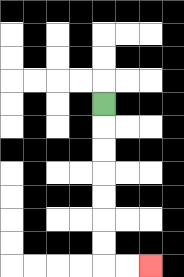{'start': '[4, 4]', 'end': '[6, 11]', 'path_directions': 'D,D,D,D,D,D,D,R,R', 'path_coordinates': '[[4, 4], [4, 5], [4, 6], [4, 7], [4, 8], [4, 9], [4, 10], [4, 11], [5, 11], [6, 11]]'}